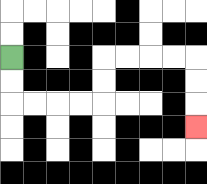{'start': '[0, 2]', 'end': '[8, 5]', 'path_directions': 'D,D,R,R,R,R,U,U,R,R,R,R,D,D,D', 'path_coordinates': '[[0, 2], [0, 3], [0, 4], [1, 4], [2, 4], [3, 4], [4, 4], [4, 3], [4, 2], [5, 2], [6, 2], [7, 2], [8, 2], [8, 3], [8, 4], [8, 5]]'}